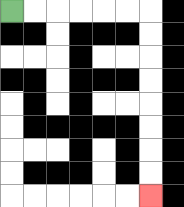{'start': '[0, 0]', 'end': '[6, 8]', 'path_directions': 'R,R,R,R,R,R,D,D,D,D,D,D,D,D', 'path_coordinates': '[[0, 0], [1, 0], [2, 0], [3, 0], [4, 0], [5, 0], [6, 0], [6, 1], [6, 2], [6, 3], [6, 4], [6, 5], [6, 6], [6, 7], [6, 8]]'}